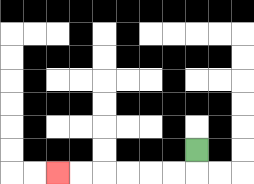{'start': '[8, 6]', 'end': '[2, 7]', 'path_directions': 'D,L,L,L,L,L,L', 'path_coordinates': '[[8, 6], [8, 7], [7, 7], [6, 7], [5, 7], [4, 7], [3, 7], [2, 7]]'}